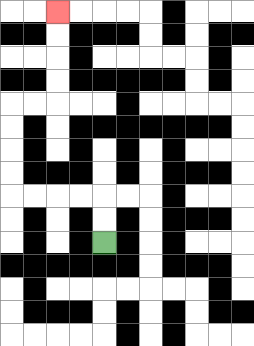{'start': '[4, 10]', 'end': '[2, 0]', 'path_directions': 'U,U,L,L,L,L,U,U,U,U,R,R,U,U,U,U', 'path_coordinates': '[[4, 10], [4, 9], [4, 8], [3, 8], [2, 8], [1, 8], [0, 8], [0, 7], [0, 6], [0, 5], [0, 4], [1, 4], [2, 4], [2, 3], [2, 2], [2, 1], [2, 0]]'}